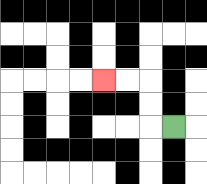{'start': '[7, 5]', 'end': '[4, 3]', 'path_directions': 'L,U,U,L,L', 'path_coordinates': '[[7, 5], [6, 5], [6, 4], [6, 3], [5, 3], [4, 3]]'}